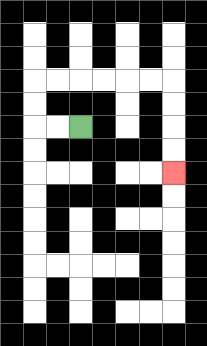{'start': '[3, 5]', 'end': '[7, 7]', 'path_directions': 'L,L,U,U,R,R,R,R,R,R,D,D,D,D', 'path_coordinates': '[[3, 5], [2, 5], [1, 5], [1, 4], [1, 3], [2, 3], [3, 3], [4, 3], [5, 3], [6, 3], [7, 3], [7, 4], [7, 5], [7, 6], [7, 7]]'}